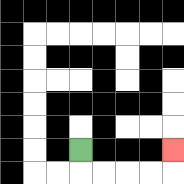{'start': '[3, 6]', 'end': '[7, 6]', 'path_directions': 'D,R,R,R,R,U', 'path_coordinates': '[[3, 6], [3, 7], [4, 7], [5, 7], [6, 7], [7, 7], [7, 6]]'}